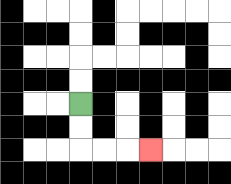{'start': '[3, 4]', 'end': '[6, 6]', 'path_directions': 'D,D,R,R,R', 'path_coordinates': '[[3, 4], [3, 5], [3, 6], [4, 6], [5, 6], [6, 6]]'}